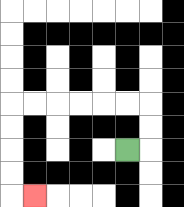{'start': '[5, 6]', 'end': '[1, 8]', 'path_directions': 'R,U,U,L,L,L,L,L,L,D,D,D,D,R', 'path_coordinates': '[[5, 6], [6, 6], [6, 5], [6, 4], [5, 4], [4, 4], [3, 4], [2, 4], [1, 4], [0, 4], [0, 5], [0, 6], [0, 7], [0, 8], [1, 8]]'}